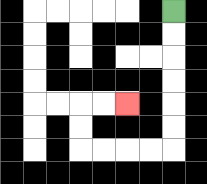{'start': '[7, 0]', 'end': '[5, 4]', 'path_directions': 'D,D,D,D,D,D,L,L,L,L,U,U,R,R', 'path_coordinates': '[[7, 0], [7, 1], [7, 2], [7, 3], [7, 4], [7, 5], [7, 6], [6, 6], [5, 6], [4, 6], [3, 6], [3, 5], [3, 4], [4, 4], [5, 4]]'}